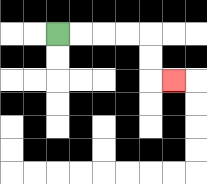{'start': '[2, 1]', 'end': '[7, 3]', 'path_directions': 'R,R,R,R,D,D,R', 'path_coordinates': '[[2, 1], [3, 1], [4, 1], [5, 1], [6, 1], [6, 2], [6, 3], [7, 3]]'}